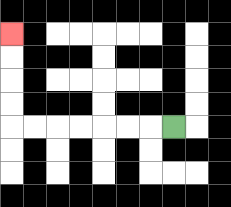{'start': '[7, 5]', 'end': '[0, 1]', 'path_directions': 'L,L,L,L,L,L,L,U,U,U,U', 'path_coordinates': '[[7, 5], [6, 5], [5, 5], [4, 5], [3, 5], [2, 5], [1, 5], [0, 5], [0, 4], [0, 3], [0, 2], [0, 1]]'}